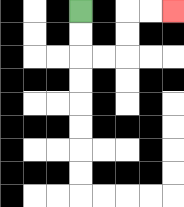{'start': '[3, 0]', 'end': '[7, 0]', 'path_directions': 'D,D,R,R,U,U,R,R', 'path_coordinates': '[[3, 0], [3, 1], [3, 2], [4, 2], [5, 2], [5, 1], [5, 0], [6, 0], [7, 0]]'}